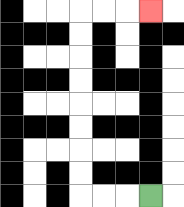{'start': '[6, 8]', 'end': '[6, 0]', 'path_directions': 'L,L,L,U,U,U,U,U,U,U,U,R,R,R', 'path_coordinates': '[[6, 8], [5, 8], [4, 8], [3, 8], [3, 7], [3, 6], [3, 5], [3, 4], [3, 3], [3, 2], [3, 1], [3, 0], [4, 0], [5, 0], [6, 0]]'}